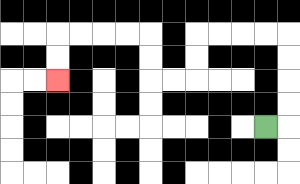{'start': '[11, 5]', 'end': '[2, 3]', 'path_directions': 'R,U,U,U,U,L,L,L,L,D,D,L,L,U,U,L,L,L,L,D,D', 'path_coordinates': '[[11, 5], [12, 5], [12, 4], [12, 3], [12, 2], [12, 1], [11, 1], [10, 1], [9, 1], [8, 1], [8, 2], [8, 3], [7, 3], [6, 3], [6, 2], [6, 1], [5, 1], [4, 1], [3, 1], [2, 1], [2, 2], [2, 3]]'}